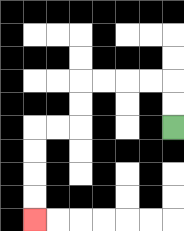{'start': '[7, 5]', 'end': '[1, 9]', 'path_directions': 'U,U,L,L,L,L,D,D,L,L,D,D,D,D', 'path_coordinates': '[[7, 5], [7, 4], [7, 3], [6, 3], [5, 3], [4, 3], [3, 3], [3, 4], [3, 5], [2, 5], [1, 5], [1, 6], [1, 7], [1, 8], [1, 9]]'}